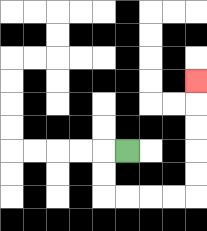{'start': '[5, 6]', 'end': '[8, 3]', 'path_directions': 'L,D,D,R,R,R,R,U,U,U,U,U', 'path_coordinates': '[[5, 6], [4, 6], [4, 7], [4, 8], [5, 8], [6, 8], [7, 8], [8, 8], [8, 7], [8, 6], [8, 5], [8, 4], [8, 3]]'}